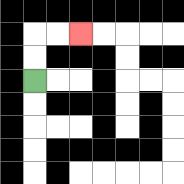{'start': '[1, 3]', 'end': '[3, 1]', 'path_directions': 'U,U,R,R', 'path_coordinates': '[[1, 3], [1, 2], [1, 1], [2, 1], [3, 1]]'}